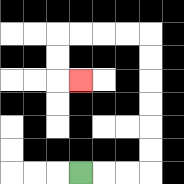{'start': '[3, 7]', 'end': '[3, 3]', 'path_directions': 'R,R,R,U,U,U,U,U,U,L,L,L,L,D,D,R', 'path_coordinates': '[[3, 7], [4, 7], [5, 7], [6, 7], [6, 6], [6, 5], [6, 4], [6, 3], [6, 2], [6, 1], [5, 1], [4, 1], [3, 1], [2, 1], [2, 2], [2, 3], [3, 3]]'}